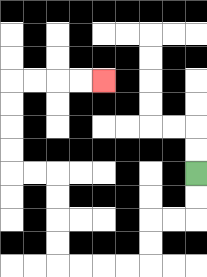{'start': '[8, 7]', 'end': '[4, 3]', 'path_directions': 'D,D,L,L,D,D,L,L,L,L,U,U,U,U,L,L,U,U,U,U,R,R,R,R', 'path_coordinates': '[[8, 7], [8, 8], [8, 9], [7, 9], [6, 9], [6, 10], [6, 11], [5, 11], [4, 11], [3, 11], [2, 11], [2, 10], [2, 9], [2, 8], [2, 7], [1, 7], [0, 7], [0, 6], [0, 5], [0, 4], [0, 3], [1, 3], [2, 3], [3, 3], [4, 3]]'}